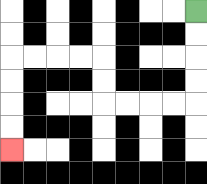{'start': '[8, 0]', 'end': '[0, 6]', 'path_directions': 'D,D,D,D,L,L,L,L,U,U,L,L,L,L,D,D,D,D', 'path_coordinates': '[[8, 0], [8, 1], [8, 2], [8, 3], [8, 4], [7, 4], [6, 4], [5, 4], [4, 4], [4, 3], [4, 2], [3, 2], [2, 2], [1, 2], [0, 2], [0, 3], [0, 4], [0, 5], [0, 6]]'}